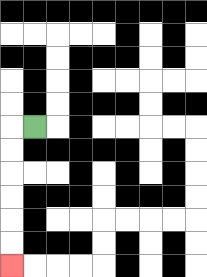{'start': '[1, 5]', 'end': '[0, 11]', 'path_directions': 'L,D,D,D,D,D,D', 'path_coordinates': '[[1, 5], [0, 5], [0, 6], [0, 7], [0, 8], [0, 9], [0, 10], [0, 11]]'}